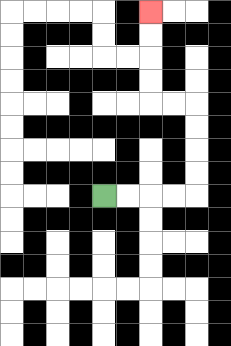{'start': '[4, 8]', 'end': '[6, 0]', 'path_directions': 'R,R,R,R,U,U,U,U,L,L,U,U,U,U', 'path_coordinates': '[[4, 8], [5, 8], [6, 8], [7, 8], [8, 8], [8, 7], [8, 6], [8, 5], [8, 4], [7, 4], [6, 4], [6, 3], [6, 2], [6, 1], [6, 0]]'}